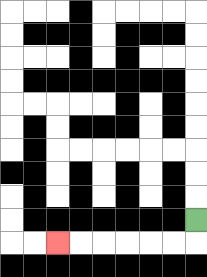{'start': '[8, 9]', 'end': '[2, 10]', 'path_directions': 'D,L,L,L,L,L,L', 'path_coordinates': '[[8, 9], [8, 10], [7, 10], [6, 10], [5, 10], [4, 10], [3, 10], [2, 10]]'}